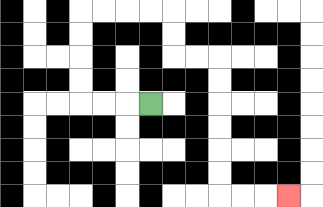{'start': '[6, 4]', 'end': '[12, 8]', 'path_directions': 'L,L,L,U,U,U,U,R,R,R,R,D,D,R,R,D,D,D,D,D,D,R,R,R', 'path_coordinates': '[[6, 4], [5, 4], [4, 4], [3, 4], [3, 3], [3, 2], [3, 1], [3, 0], [4, 0], [5, 0], [6, 0], [7, 0], [7, 1], [7, 2], [8, 2], [9, 2], [9, 3], [9, 4], [9, 5], [9, 6], [9, 7], [9, 8], [10, 8], [11, 8], [12, 8]]'}